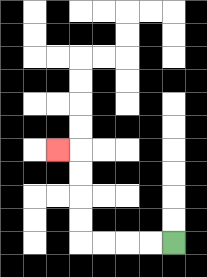{'start': '[7, 10]', 'end': '[2, 6]', 'path_directions': 'L,L,L,L,U,U,U,U,L', 'path_coordinates': '[[7, 10], [6, 10], [5, 10], [4, 10], [3, 10], [3, 9], [3, 8], [3, 7], [3, 6], [2, 6]]'}